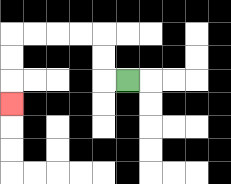{'start': '[5, 3]', 'end': '[0, 4]', 'path_directions': 'L,U,U,L,L,L,L,D,D,D', 'path_coordinates': '[[5, 3], [4, 3], [4, 2], [4, 1], [3, 1], [2, 1], [1, 1], [0, 1], [0, 2], [0, 3], [0, 4]]'}